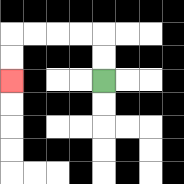{'start': '[4, 3]', 'end': '[0, 3]', 'path_directions': 'U,U,L,L,L,L,D,D', 'path_coordinates': '[[4, 3], [4, 2], [4, 1], [3, 1], [2, 1], [1, 1], [0, 1], [0, 2], [0, 3]]'}